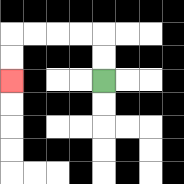{'start': '[4, 3]', 'end': '[0, 3]', 'path_directions': 'U,U,L,L,L,L,D,D', 'path_coordinates': '[[4, 3], [4, 2], [4, 1], [3, 1], [2, 1], [1, 1], [0, 1], [0, 2], [0, 3]]'}